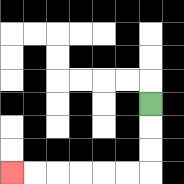{'start': '[6, 4]', 'end': '[0, 7]', 'path_directions': 'D,D,D,L,L,L,L,L,L', 'path_coordinates': '[[6, 4], [6, 5], [6, 6], [6, 7], [5, 7], [4, 7], [3, 7], [2, 7], [1, 7], [0, 7]]'}